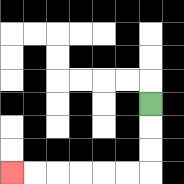{'start': '[6, 4]', 'end': '[0, 7]', 'path_directions': 'D,D,D,L,L,L,L,L,L', 'path_coordinates': '[[6, 4], [6, 5], [6, 6], [6, 7], [5, 7], [4, 7], [3, 7], [2, 7], [1, 7], [0, 7]]'}